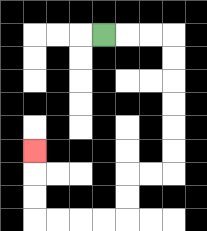{'start': '[4, 1]', 'end': '[1, 6]', 'path_directions': 'R,R,R,D,D,D,D,D,D,L,L,D,D,L,L,L,L,U,U,U', 'path_coordinates': '[[4, 1], [5, 1], [6, 1], [7, 1], [7, 2], [7, 3], [7, 4], [7, 5], [7, 6], [7, 7], [6, 7], [5, 7], [5, 8], [5, 9], [4, 9], [3, 9], [2, 9], [1, 9], [1, 8], [1, 7], [1, 6]]'}